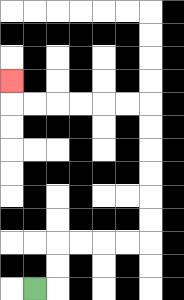{'start': '[1, 12]', 'end': '[0, 3]', 'path_directions': 'R,U,U,R,R,R,R,U,U,U,U,U,U,L,L,L,L,L,L,U', 'path_coordinates': '[[1, 12], [2, 12], [2, 11], [2, 10], [3, 10], [4, 10], [5, 10], [6, 10], [6, 9], [6, 8], [6, 7], [6, 6], [6, 5], [6, 4], [5, 4], [4, 4], [3, 4], [2, 4], [1, 4], [0, 4], [0, 3]]'}